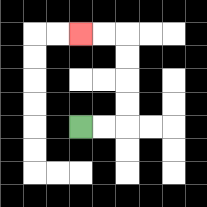{'start': '[3, 5]', 'end': '[3, 1]', 'path_directions': 'R,R,U,U,U,U,L,L', 'path_coordinates': '[[3, 5], [4, 5], [5, 5], [5, 4], [5, 3], [5, 2], [5, 1], [4, 1], [3, 1]]'}